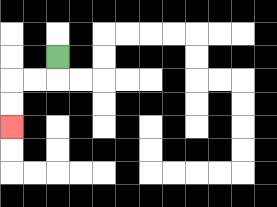{'start': '[2, 2]', 'end': '[0, 5]', 'path_directions': 'D,L,L,D,D', 'path_coordinates': '[[2, 2], [2, 3], [1, 3], [0, 3], [0, 4], [0, 5]]'}